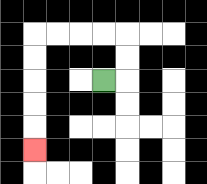{'start': '[4, 3]', 'end': '[1, 6]', 'path_directions': 'R,U,U,L,L,L,L,D,D,D,D,D', 'path_coordinates': '[[4, 3], [5, 3], [5, 2], [5, 1], [4, 1], [3, 1], [2, 1], [1, 1], [1, 2], [1, 3], [1, 4], [1, 5], [1, 6]]'}